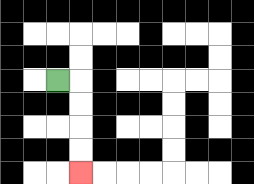{'start': '[2, 3]', 'end': '[3, 7]', 'path_directions': 'R,D,D,D,D', 'path_coordinates': '[[2, 3], [3, 3], [3, 4], [3, 5], [3, 6], [3, 7]]'}